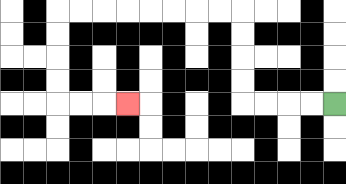{'start': '[14, 4]', 'end': '[5, 4]', 'path_directions': 'L,L,L,L,U,U,U,U,L,L,L,L,L,L,L,L,D,D,D,D,R,R,R', 'path_coordinates': '[[14, 4], [13, 4], [12, 4], [11, 4], [10, 4], [10, 3], [10, 2], [10, 1], [10, 0], [9, 0], [8, 0], [7, 0], [6, 0], [5, 0], [4, 0], [3, 0], [2, 0], [2, 1], [2, 2], [2, 3], [2, 4], [3, 4], [4, 4], [5, 4]]'}